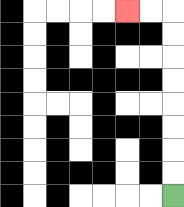{'start': '[7, 8]', 'end': '[5, 0]', 'path_directions': 'U,U,U,U,U,U,U,U,L,L', 'path_coordinates': '[[7, 8], [7, 7], [7, 6], [7, 5], [7, 4], [7, 3], [7, 2], [7, 1], [7, 0], [6, 0], [5, 0]]'}